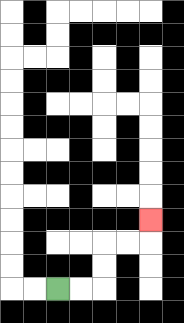{'start': '[2, 12]', 'end': '[6, 9]', 'path_directions': 'R,R,U,U,R,R,U', 'path_coordinates': '[[2, 12], [3, 12], [4, 12], [4, 11], [4, 10], [5, 10], [6, 10], [6, 9]]'}